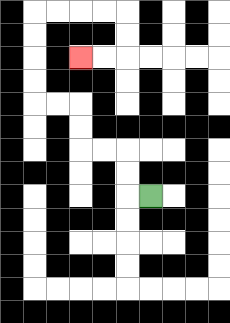{'start': '[6, 8]', 'end': '[3, 2]', 'path_directions': 'L,U,U,L,L,U,U,L,L,U,U,U,U,R,R,R,R,D,D,L,L', 'path_coordinates': '[[6, 8], [5, 8], [5, 7], [5, 6], [4, 6], [3, 6], [3, 5], [3, 4], [2, 4], [1, 4], [1, 3], [1, 2], [1, 1], [1, 0], [2, 0], [3, 0], [4, 0], [5, 0], [5, 1], [5, 2], [4, 2], [3, 2]]'}